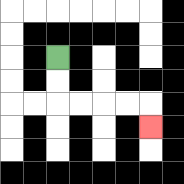{'start': '[2, 2]', 'end': '[6, 5]', 'path_directions': 'D,D,R,R,R,R,D', 'path_coordinates': '[[2, 2], [2, 3], [2, 4], [3, 4], [4, 4], [5, 4], [6, 4], [6, 5]]'}